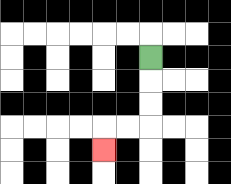{'start': '[6, 2]', 'end': '[4, 6]', 'path_directions': 'D,D,D,L,L,D', 'path_coordinates': '[[6, 2], [6, 3], [6, 4], [6, 5], [5, 5], [4, 5], [4, 6]]'}